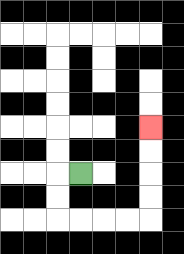{'start': '[3, 7]', 'end': '[6, 5]', 'path_directions': 'L,D,D,R,R,R,R,U,U,U,U', 'path_coordinates': '[[3, 7], [2, 7], [2, 8], [2, 9], [3, 9], [4, 9], [5, 9], [6, 9], [6, 8], [6, 7], [6, 6], [6, 5]]'}